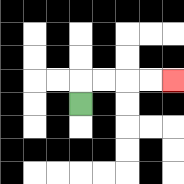{'start': '[3, 4]', 'end': '[7, 3]', 'path_directions': 'U,R,R,R,R', 'path_coordinates': '[[3, 4], [3, 3], [4, 3], [5, 3], [6, 3], [7, 3]]'}